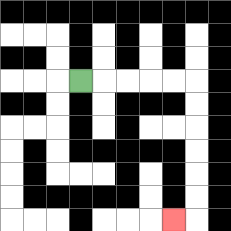{'start': '[3, 3]', 'end': '[7, 9]', 'path_directions': 'R,R,R,R,R,D,D,D,D,D,D,L', 'path_coordinates': '[[3, 3], [4, 3], [5, 3], [6, 3], [7, 3], [8, 3], [8, 4], [8, 5], [8, 6], [8, 7], [8, 8], [8, 9], [7, 9]]'}